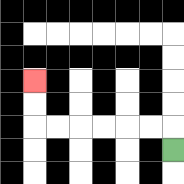{'start': '[7, 6]', 'end': '[1, 3]', 'path_directions': 'U,L,L,L,L,L,L,U,U', 'path_coordinates': '[[7, 6], [7, 5], [6, 5], [5, 5], [4, 5], [3, 5], [2, 5], [1, 5], [1, 4], [1, 3]]'}